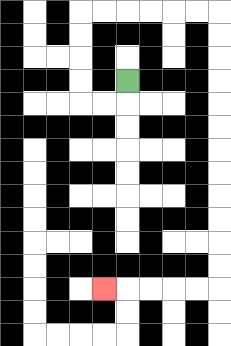{'start': '[5, 3]', 'end': '[4, 12]', 'path_directions': 'D,L,L,U,U,U,U,R,R,R,R,R,R,D,D,D,D,D,D,D,D,D,D,D,D,L,L,L,L,L', 'path_coordinates': '[[5, 3], [5, 4], [4, 4], [3, 4], [3, 3], [3, 2], [3, 1], [3, 0], [4, 0], [5, 0], [6, 0], [7, 0], [8, 0], [9, 0], [9, 1], [9, 2], [9, 3], [9, 4], [9, 5], [9, 6], [9, 7], [9, 8], [9, 9], [9, 10], [9, 11], [9, 12], [8, 12], [7, 12], [6, 12], [5, 12], [4, 12]]'}